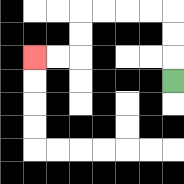{'start': '[7, 3]', 'end': '[1, 2]', 'path_directions': 'U,U,U,L,L,L,L,D,D,L,L', 'path_coordinates': '[[7, 3], [7, 2], [7, 1], [7, 0], [6, 0], [5, 0], [4, 0], [3, 0], [3, 1], [3, 2], [2, 2], [1, 2]]'}